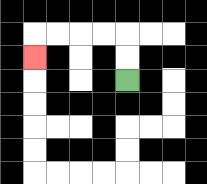{'start': '[5, 3]', 'end': '[1, 2]', 'path_directions': 'U,U,L,L,L,L,D', 'path_coordinates': '[[5, 3], [5, 2], [5, 1], [4, 1], [3, 1], [2, 1], [1, 1], [1, 2]]'}